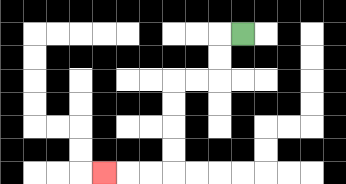{'start': '[10, 1]', 'end': '[4, 7]', 'path_directions': 'L,D,D,L,L,D,D,D,D,L,L,L', 'path_coordinates': '[[10, 1], [9, 1], [9, 2], [9, 3], [8, 3], [7, 3], [7, 4], [7, 5], [7, 6], [7, 7], [6, 7], [5, 7], [4, 7]]'}